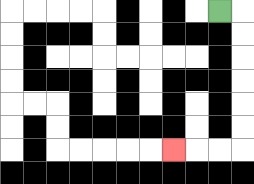{'start': '[9, 0]', 'end': '[7, 6]', 'path_directions': 'R,D,D,D,D,D,D,L,L,L', 'path_coordinates': '[[9, 0], [10, 0], [10, 1], [10, 2], [10, 3], [10, 4], [10, 5], [10, 6], [9, 6], [8, 6], [7, 6]]'}